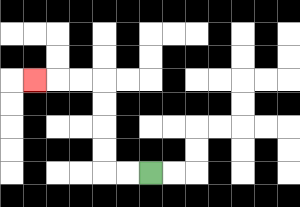{'start': '[6, 7]', 'end': '[1, 3]', 'path_directions': 'L,L,U,U,U,U,L,L,L', 'path_coordinates': '[[6, 7], [5, 7], [4, 7], [4, 6], [4, 5], [4, 4], [4, 3], [3, 3], [2, 3], [1, 3]]'}